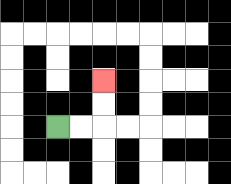{'start': '[2, 5]', 'end': '[4, 3]', 'path_directions': 'R,R,U,U', 'path_coordinates': '[[2, 5], [3, 5], [4, 5], [4, 4], [4, 3]]'}